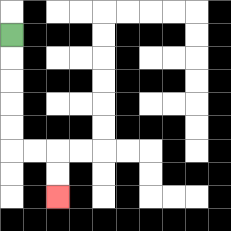{'start': '[0, 1]', 'end': '[2, 8]', 'path_directions': 'D,D,D,D,D,R,R,D,D', 'path_coordinates': '[[0, 1], [0, 2], [0, 3], [0, 4], [0, 5], [0, 6], [1, 6], [2, 6], [2, 7], [2, 8]]'}